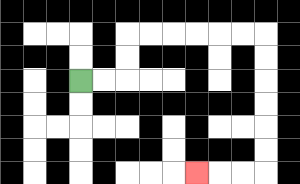{'start': '[3, 3]', 'end': '[8, 7]', 'path_directions': 'R,R,U,U,R,R,R,R,R,R,D,D,D,D,D,D,L,L,L', 'path_coordinates': '[[3, 3], [4, 3], [5, 3], [5, 2], [5, 1], [6, 1], [7, 1], [8, 1], [9, 1], [10, 1], [11, 1], [11, 2], [11, 3], [11, 4], [11, 5], [11, 6], [11, 7], [10, 7], [9, 7], [8, 7]]'}